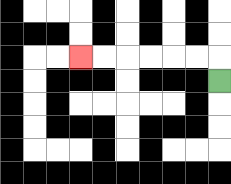{'start': '[9, 3]', 'end': '[3, 2]', 'path_directions': 'U,L,L,L,L,L,L', 'path_coordinates': '[[9, 3], [9, 2], [8, 2], [7, 2], [6, 2], [5, 2], [4, 2], [3, 2]]'}